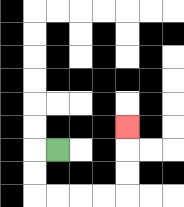{'start': '[2, 6]', 'end': '[5, 5]', 'path_directions': 'L,D,D,R,R,R,R,U,U,U', 'path_coordinates': '[[2, 6], [1, 6], [1, 7], [1, 8], [2, 8], [3, 8], [4, 8], [5, 8], [5, 7], [5, 6], [5, 5]]'}